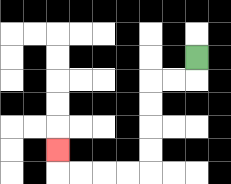{'start': '[8, 2]', 'end': '[2, 6]', 'path_directions': 'D,L,L,D,D,D,D,L,L,L,L,U', 'path_coordinates': '[[8, 2], [8, 3], [7, 3], [6, 3], [6, 4], [6, 5], [6, 6], [6, 7], [5, 7], [4, 7], [3, 7], [2, 7], [2, 6]]'}